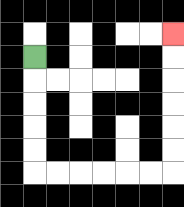{'start': '[1, 2]', 'end': '[7, 1]', 'path_directions': 'D,D,D,D,D,R,R,R,R,R,R,U,U,U,U,U,U', 'path_coordinates': '[[1, 2], [1, 3], [1, 4], [1, 5], [1, 6], [1, 7], [2, 7], [3, 7], [4, 7], [5, 7], [6, 7], [7, 7], [7, 6], [7, 5], [7, 4], [7, 3], [7, 2], [7, 1]]'}